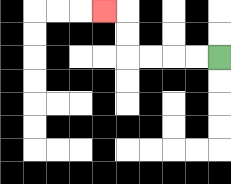{'start': '[9, 2]', 'end': '[4, 0]', 'path_directions': 'L,L,L,L,U,U,L', 'path_coordinates': '[[9, 2], [8, 2], [7, 2], [6, 2], [5, 2], [5, 1], [5, 0], [4, 0]]'}